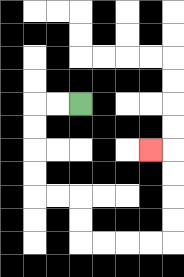{'start': '[3, 4]', 'end': '[6, 6]', 'path_directions': 'L,L,D,D,D,D,R,R,D,D,R,R,R,R,U,U,U,U,L', 'path_coordinates': '[[3, 4], [2, 4], [1, 4], [1, 5], [1, 6], [1, 7], [1, 8], [2, 8], [3, 8], [3, 9], [3, 10], [4, 10], [5, 10], [6, 10], [7, 10], [7, 9], [7, 8], [7, 7], [7, 6], [6, 6]]'}